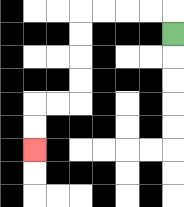{'start': '[7, 1]', 'end': '[1, 6]', 'path_directions': 'U,L,L,L,L,D,D,D,D,L,L,D,D', 'path_coordinates': '[[7, 1], [7, 0], [6, 0], [5, 0], [4, 0], [3, 0], [3, 1], [3, 2], [3, 3], [3, 4], [2, 4], [1, 4], [1, 5], [1, 6]]'}